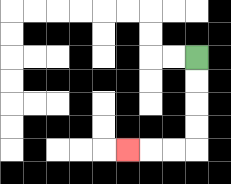{'start': '[8, 2]', 'end': '[5, 6]', 'path_directions': 'D,D,D,D,L,L,L', 'path_coordinates': '[[8, 2], [8, 3], [8, 4], [8, 5], [8, 6], [7, 6], [6, 6], [5, 6]]'}